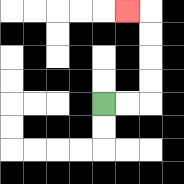{'start': '[4, 4]', 'end': '[5, 0]', 'path_directions': 'R,R,U,U,U,U,L', 'path_coordinates': '[[4, 4], [5, 4], [6, 4], [6, 3], [6, 2], [6, 1], [6, 0], [5, 0]]'}